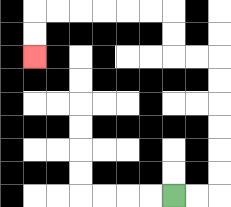{'start': '[7, 8]', 'end': '[1, 2]', 'path_directions': 'R,R,U,U,U,U,U,U,L,L,U,U,L,L,L,L,L,L,D,D', 'path_coordinates': '[[7, 8], [8, 8], [9, 8], [9, 7], [9, 6], [9, 5], [9, 4], [9, 3], [9, 2], [8, 2], [7, 2], [7, 1], [7, 0], [6, 0], [5, 0], [4, 0], [3, 0], [2, 0], [1, 0], [1, 1], [1, 2]]'}